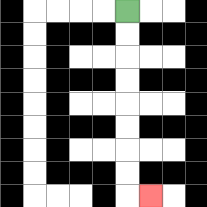{'start': '[5, 0]', 'end': '[6, 8]', 'path_directions': 'D,D,D,D,D,D,D,D,R', 'path_coordinates': '[[5, 0], [5, 1], [5, 2], [5, 3], [5, 4], [5, 5], [5, 6], [5, 7], [5, 8], [6, 8]]'}